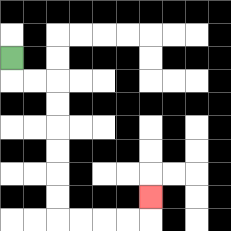{'start': '[0, 2]', 'end': '[6, 8]', 'path_directions': 'D,R,R,D,D,D,D,D,D,R,R,R,R,U', 'path_coordinates': '[[0, 2], [0, 3], [1, 3], [2, 3], [2, 4], [2, 5], [2, 6], [2, 7], [2, 8], [2, 9], [3, 9], [4, 9], [5, 9], [6, 9], [6, 8]]'}